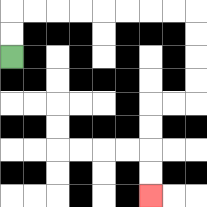{'start': '[0, 2]', 'end': '[6, 8]', 'path_directions': 'U,U,R,R,R,R,R,R,R,R,D,D,D,D,L,L,D,D,D,D', 'path_coordinates': '[[0, 2], [0, 1], [0, 0], [1, 0], [2, 0], [3, 0], [4, 0], [5, 0], [6, 0], [7, 0], [8, 0], [8, 1], [8, 2], [8, 3], [8, 4], [7, 4], [6, 4], [6, 5], [6, 6], [6, 7], [6, 8]]'}